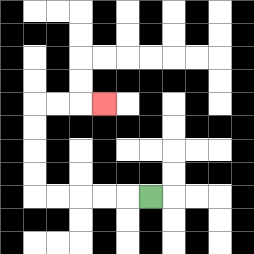{'start': '[6, 8]', 'end': '[4, 4]', 'path_directions': 'L,L,L,L,L,U,U,U,U,R,R,R', 'path_coordinates': '[[6, 8], [5, 8], [4, 8], [3, 8], [2, 8], [1, 8], [1, 7], [1, 6], [1, 5], [1, 4], [2, 4], [3, 4], [4, 4]]'}